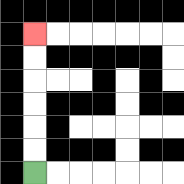{'start': '[1, 7]', 'end': '[1, 1]', 'path_directions': 'U,U,U,U,U,U', 'path_coordinates': '[[1, 7], [1, 6], [1, 5], [1, 4], [1, 3], [1, 2], [1, 1]]'}